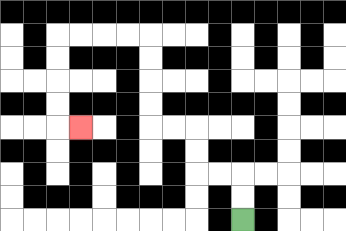{'start': '[10, 9]', 'end': '[3, 5]', 'path_directions': 'U,U,L,L,U,U,L,L,U,U,U,U,L,L,L,L,D,D,D,D,R', 'path_coordinates': '[[10, 9], [10, 8], [10, 7], [9, 7], [8, 7], [8, 6], [8, 5], [7, 5], [6, 5], [6, 4], [6, 3], [6, 2], [6, 1], [5, 1], [4, 1], [3, 1], [2, 1], [2, 2], [2, 3], [2, 4], [2, 5], [3, 5]]'}